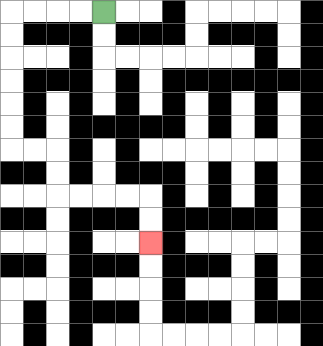{'start': '[4, 0]', 'end': '[6, 10]', 'path_directions': 'L,L,L,L,D,D,D,D,D,D,R,R,D,D,R,R,R,R,D,D', 'path_coordinates': '[[4, 0], [3, 0], [2, 0], [1, 0], [0, 0], [0, 1], [0, 2], [0, 3], [0, 4], [0, 5], [0, 6], [1, 6], [2, 6], [2, 7], [2, 8], [3, 8], [4, 8], [5, 8], [6, 8], [6, 9], [6, 10]]'}